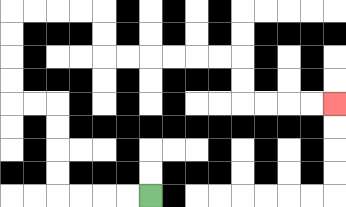{'start': '[6, 8]', 'end': '[14, 4]', 'path_directions': 'L,L,L,L,U,U,U,U,L,L,U,U,U,U,R,R,R,R,D,D,R,R,R,R,R,R,D,D,R,R,R,R', 'path_coordinates': '[[6, 8], [5, 8], [4, 8], [3, 8], [2, 8], [2, 7], [2, 6], [2, 5], [2, 4], [1, 4], [0, 4], [0, 3], [0, 2], [0, 1], [0, 0], [1, 0], [2, 0], [3, 0], [4, 0], [4, 1], [4, 2], [5, 2], [6, 2], [7, 2], [8, 2], [9, 2], [10, 2], [10, 3], [10, 4], [11, 4], [12, 4], [13, 4], [14, 4]]'}